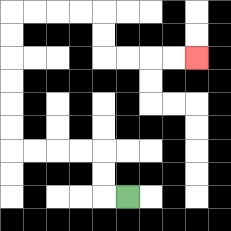{'start': '[5, 8]', 'end': '[8, 2]', 'path_directions': 'L,U,U,L,L,L,L,U,U,U,U,U,U,R,R,R,R,D,D,R,R,R,R', 'path_coordinates': '[[5, 8], [4, 8], [4, 7], [4, 6], [3, 6], [2, 6], [1, 6], [0, 6], [0, 5], [0, 4], [0, 3], [0, 2], [0, 1], [0, 0], [1, 0], [2, 0], [3, 0], [4, 0], [4, 1], [4, 2], [5, 2], [6, 2], [7, 2], [8, 2]]'}